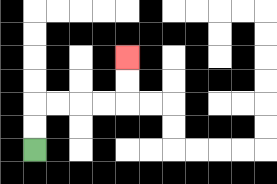{'start': '[1, 6]', 'end': '[5, 2]', 'path_directions': 'U,U,R,R,R,R,U,U', 'path_coordinates': '[[1, 6], [1, 5], [1, 4], [2, 4], [3, 4], [4, 4], [5, 4], [5, 3], [5, 2]]'}